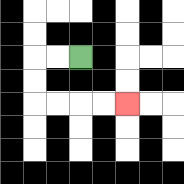{'start': '[3, 2]', 'end': '[5, 4]', 'path_directions': 'L,L,D,D,R,R,R,R', 'path_coordinates': '[[3, 2], [2, 2], [1, 2], [1, 3], [1, 4], [2, 4], [3, 4], [4, 4], [5, 4]]'}